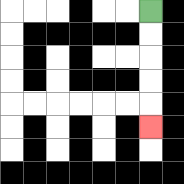{'start': '[6, 0]', 'end': '[6, 5]', 'path_directions': 'D,D,D,D,D', 'path_coordinates': '[[6, 0], [6, 1], [6, 2], [6, 3], [6, 4], [6, 5]]'}